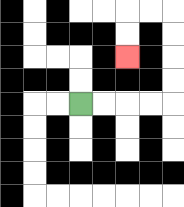{'start': '[3, 4]', 'end': '[5, 2]', 'path_directions': 'R,R,R,R,U,U,U,U,L,L,D,D', 'path_coordinates': '[[3, 4], [4, 4], [5, 4], [6, 4], [7, 4], [7, 3], [7, 2], [7, 1], [7, 0], [6, 0], [5, 0], [5, 1], [5, 2]]'}